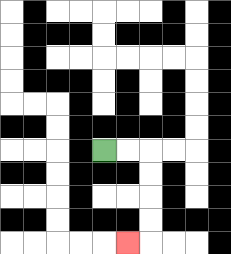{'start': '[4, 6]', 'end': '[5, 10]', 'path_directions': 'R,R,D,D,D,D,L', 'path_coordinates': '[[4, 6], [5, 6], [6, 6], [6, 7], [6, 8], [6, 9], [6, 10], [5, 10]]'}